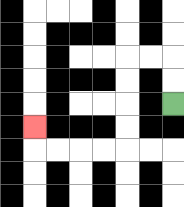{'start': '[7, 4]', 'end': '[1, 5]', 'path_directions': 'U,U,L,L,D,D,D,D,L,L,L,L,U', 'path_coordinates': '[[7, 4], [7, 3], [7, 2], [6, 2], [5, 2], [5, 3], [5, 4], [5, 5], [5, 6], [4, 6], [3, 6], [2, 6], [1, 6], [1, 5]]'}